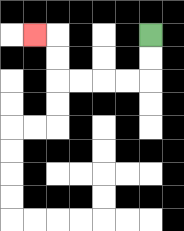{'start': '[6, 1]', 'end': '[1, 1]', 'path_directions': 'D,D,L,L,L,L,U,U,L', 'path_coordinates': '[[6, 1], [6, 2], [6, 3], [5, 3], [4, 3], [3, 3], [2, 3], [2, 2], [2, 1], [1, 1]]'}